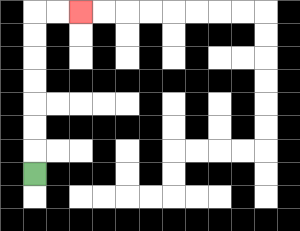{'start': '[1, 7]', 'end': '[3, 0]', 'path_directions': 'U,U,U,U,U,U,U,R,R', 'path_coordinates': '[[1, 7], [1, 6], [1, 5], [1, 4], [1, 3], [1, 2], [1, 1], [1, 0], [2, 0], [3, 0]]'}